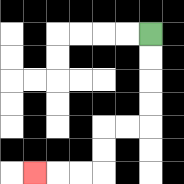{'start': '[6, 1]', 'end': '[1, 7]', 'path_directions': 'D,D,D,D,L,L,D,D,L,L,L', 'path_coordinates': '[[6, 1], [6, 2], [6, 3], [6, 4], [6, 5], [5, 5], [4, 5], [4, 6], [4, 7], [3, 7], [2, 7], [1, 7]]'}